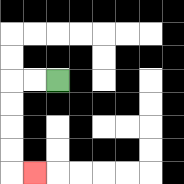{'start': '[2, 3]', 'end': '[1, 7]', 'path_directions': 'L,L,D,D,D,D,R', 'path_coordinates': '[[2, 3], [1, 3], [0, 3], [0, 4], [0, 5], [0, 6], [0, 7], [1, 7]]'}